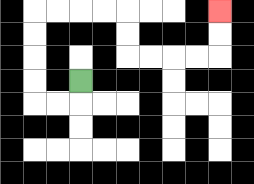{'start': '[3, 3]', 'end': '[9, 0]', 'path_directions': 'D,L,L,U,U,U,U,R,R,R,R,D,D,R,R,R,R,U,U', 'path_coordinates': '[[3, 3], [3, 4], [2, 4], [1, 4], [1, 3], [1, 2], [1, 1], [1, 0], [2, 0], [3, 0], [4, 0], [5, 0], [5, 1], [5, 2], [6, 2], [7, 2], [8, 2], [9, 2], [9, 1], [9, 0]]'}